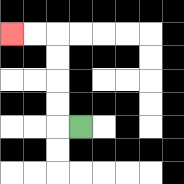{'start': '[3, 5]', 'end': '[0, 1]', 'path_directions': 'L,U,U,U,U,L,L', 'path_coordinates': '[[3, 5], [2, 5], [2, 4], [2, 3], [2, 2], [2, 1], [1, 1], [0, 1]]'}